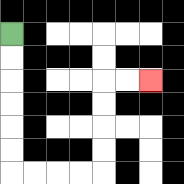{'start': '[0, 1]', 'end': '[6, 3]', 'path_directions': 'D,D,D,D,D,D,R,R,R,R,U,U,U,U,R,R', 'path_coordinates': '[[0, 1], [0, 2], [0, 3], [0, 4], [0, 5], [0, 6], [0, 7], [1, 7], [2, 7], [3, 7], [4, 7], [4, 6], [4, 5], [4, 4], [4, 3], [5, 3], [6, 3]]'}